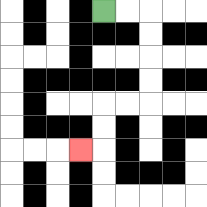{'start': '[4, 0]', 'end': '[3, 6]', 'path_directions': 'R,R,D,D,D,D,L,L,D,D,L', 'path_coordinates': '[[4, 0], [5, 0], [6, 0], [6, 1], [6, 2], [6, 3], [6, 4], [5, 4], [4, 4], [4, 5], [4, 6], [3, 6]]'}